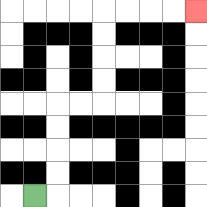{'start': '[1, 8]', 'end': '[8, 0]', 'path_directions': 'R,U,U,U,U,R,R,U,U,U,U,R,R,R,R', 'path_coordinates': '[[1, 8], [2, 8], [2, 7], [2, 6], [2, 5], [2, 4], [3, 4], [4, 4], [4, 3], [4, 2], [4, 1], [4, 0], [5, 0], [6, 0], [7, 0], [8, 0]]'}